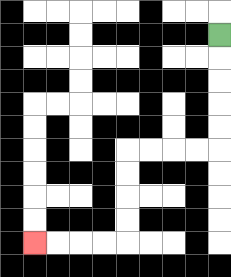{'start': '[9, 1]', 'end': '[1, 10]', 'path_directions': 'D,D,D,D,D,L,L,L,L,D,D,D,D,L,L,L,L', 'path_coordinates': '[[9, 1], [9, 2], [9, 3], [9, 4], [9, 5], [9, 6], [8, 6], [7, 6], [6, 6], [5, 6], [5, 7], [5, 8], [5, 9], [5, 10], [4, 10], [3, 10], [2, 10], [1, 10]]'}